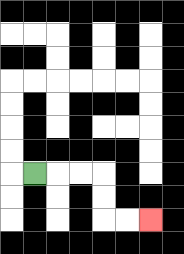{'start': '[1, 7]', 'end': '[6, 9]', 'path_directions': 'R,R,R,D,D,R,R', 'path_coordinates': '[[1, 7], [2, 7], [3, 7], [4, 7], [4, 8], [4, 9], [5, 9], [6, 9]]'}